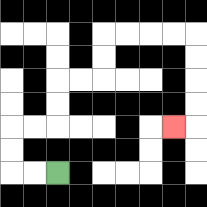{'start': '[2, 7]', 'end': '[7, 5]', 'path_directions': 'L,L,U,U,R,R,U,U,R,R,U,U,R,R,R,R,D,D,D,D,L', 'path_coordinates': '[[2, 7], [1, 7], [0, 7], [0, 6], [0, 5], [1, 5], [2, 5], [2, 4], [2, 3], [3, 3], [4, 3], [4, 2], [4, 1], [5, 1], [6, 1], [7, 1], [8, 1], [8, 2], [8, 3], [8, 4], [8, 5], [7, 5]]'}